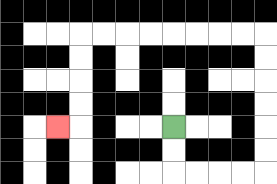{'start': '[7, 5]', 'end': '[2, 5]', 'path_directions': 'D,D,R,R,R,R,U,U,U,U,U,U,L,L,L,L,L,L,L,L,D,D,D,D,L', 'path_coordinates': '[[7, 5], [7, 6], [7, 7], [8, 7], [9, 7], [10, 7], [11, 7], [11, 6], [11, 5], [11, 4], [11, 3], [11, 2], [11, 1], [10, 1], [9, 1], [8, 1], [7, 1], [6, 1], [5, 1], [4, 1], [3, 1], [3, 2], [3, 3], [3, 4], [3, 5], [2, 5]]'}